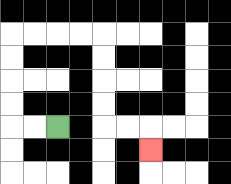{'start': '[2, 5]', 'end': '[6, 6]', 'path_directions': 'L,L,U,U,U,U,R,R,R,R,D,D,D,D,R,R,D', 'path_coordinates': '[[2, 5], [1, 5], [0, 5], [0, 4], [0, 3], [0, 2], [0, 1], [1, 1], [2, 1], [3, 1], [4, 1], [4, 2], [4, 3], [4, 4], [4, 5], [5, 5], [6, 5], [6, 6]]'}